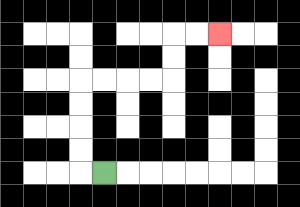{'start': '[4, 7]', 'end': '[9, 1]', 'path_directions': 'L,U,U,U,U,R,R,R,R,U,U,R,R', 'path_coordinates': '[[4, 7], [3, 7], [3, 6], [3, 5], [3, 4], [3, 3], [4, 3], [5, 3], [6, 3], [7, 3], [7, 2], [7, 1], [8, 1], [9, 1]]'}